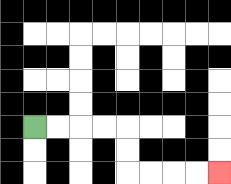{'start': '[1, 5]', 'end': '[9, 7]', 'path_directions': 'R,R,R,R,D,D,R,R,R,R', 'path_coordinates': '[[1, 5], [2, 5], [3, 5], [4, 5], [5, 5], [5, 6], [5, 7], [6, 7], [7, 7], [8, 7], [9, 7]]'}